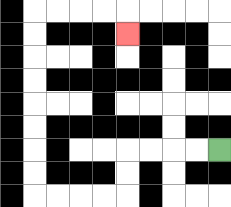{'start': '[9, 6]', 'end': '[5, 1]', 'path_directions': 'L,L,L,L,D,D,L,L,L,L,U,U,U,U,U,U,U,U,R,R,R,R,D', 'path_coordinates': '[[9, 6], [8, 6], [7, 6], [6, 6], [5, 6], [5, 7], [5, 8], [4, 8], [3, 8], [2, 8], [1, 8], [1, 7], [1, 6], [1, 5], [1, 4], [1, 3], [1, 2], [1, 1], [1, 0], [2, 0], [3, 0], [4, 0], [5, 0], [5, 1]]'}